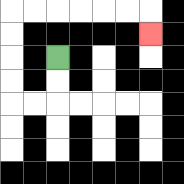{'start': '[2, 2]', 'end': '[6, 1]', 'path_directions': 'D,D,L,L,U,U,U,U,R,R,R,R,R,R,D', 'path_coordinates': '[[2, 2], [2, 3], [2, 4], [1, 4], [0, 4], [0, 3], [0, 2], [0, 1], [0, 0], [1, 0], [2, 0], [3, 0], [4, 0], [5, 0], [6, 0], [6, 1]]'}